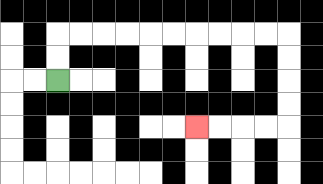{'start': '[2, 3]', 'end': '[8, 5]', 'path_directions': 'U,U,R,R,R,R,R,R,R,R,R,R,D,D,D,D,L,L,L,L', 'path_coordinates': '[[2, 3], [2, 2], [2, 1], [3, 1], [4, 1], [5, 1], [6, 1], [7, 1], [8, 1], [9, 1], [10, 1], [11, 1], [12, 1], [12, 2], [12, 3], [12, 4], [12, 5], [11, 5], [10, 5], [9, 5], [8, 5]]'}